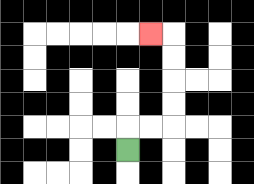{'start': '[5, 6]', 'end': '[6, 1]', 'path_directions': 'U,R,R,U,U,U,U,L', 'path_coordinates': '[[5, 6], [5, 5], [6, 5], [7, 5], [7, 4], [7, 3], [7, 2], [7, 1], [6, 1]]'}